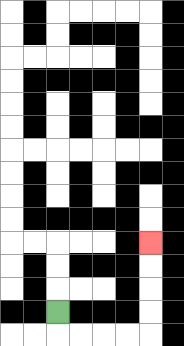{'start': '[2, 13]', 'end': '[6, 10]', 'path_directions': 'D,R,R,R,R,U,U,U,U', 'path_coordinates': '[[2, 13], [2, 14], [3, 14], [4, 14], [5, 14], [6, 14], [6, 13], [6, 12], [6, 11], [6, 10]]'}